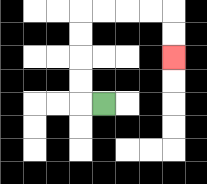{'start': '[4, 4]', 'end': '[7, 2]', 'path_directions': 'L,U,U,U,U,R,R,R,R,D,D', 'path_coordinates': '[[4, 4], [3, 4], [3, 3], [3, 2], [3, 1], [3, 0], [4, 0], [5, 0], [6, 0], [7, 0], [7, 1], [7, 2]]'}